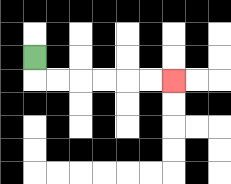{'start': '[1, 2]', 'end': '[7, 3]', 'path_directions': 'D,R,R,R,R,R,R', 'path_coordinates': '[[1, 2], [1, 3], [2, 3], [3, 3], [4, 3], [5, 3], [6, 3], [7, 3]]'}